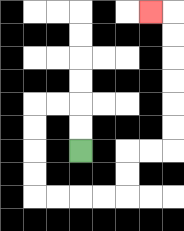{'start': '[3, 6]', 'end': '[6, 0]', 'path_directions': 'U,U,L,L,D,D,D,D,R,R,R,R,U,U,R,R,U,U,U,U,U,U,L', 'path_coordinates': '[[3, 6], [3, 5], [3, 4], [2, 4], [1, 4], [1, 5], [1, 6], [1, 7], [1, 8], [2, 8], [3, 8], [4, 8], [5, 8], [5, 7], [5, 6], [6, 6], [7, 6], [7, 5], [7, 4], [7, 3], [7, 2], [7, 1], [7, 0], [6, 0]]'}